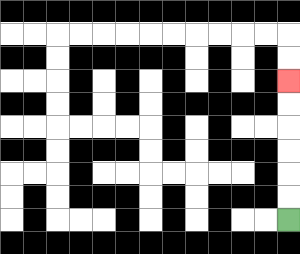{'start': '[12, 9]', 'end': '[12, 3]', 'path_directions': 'U,U,U,U,U,U', 'path_coordinates': '[[12, 9], [12, 8], [12, 7], [12, 6], [12, 5], [12, 4], [12, 3]]'}